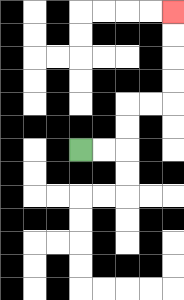{'start': '[3, 6]', 'end': '[7, 0]', 'path_directions': 'R,R,U,U,R,R,U,U,U,U', 'path_coordinates': '[[3, 6], [4, 6], [5, 6], [5, 5], [5, 4], [6, 4], [7, 4], [7, 3], [7, 2], [7, 1], [7, 0]]'}